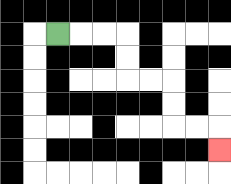{'start': '[2, 1]', 'end': '[9, 6]', 'path_directions': 'R,R,R,D,D,R,R,D,D,R,R,D', 'path_coordinates': '[[2, 1], [3, 1], [4, 1], [5, 1], [5, 2], [5, 3], [6, 3], [7, 3], [7, 4], [7, 5], [8, 5], [9, 5], [9, 6]]'}